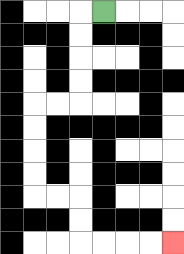{'start': '[4, 0]', 'end': '[7, 10]', 'path_directions': 'L,D,D,D,D,L,L,D,D,D,D,R,R,D,D,R,R,R,R', 'path_coordinates': '[[4, 0], [3, 0], [3, 1], [3, 2], [3, 3], [3, 4], [2, 4], [1, 4], [1, 5], [1, 6], [1, 7], [1, 8], [2, 8], [3, 8], [3, 9], [3, 10], [4, 10], [5, 10], [6, 10], [7, 10]]'}